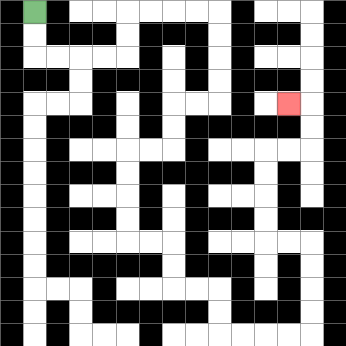{'start': '[1, 0]', 'end': '[12, 4]', 'path_directions': 'D,D,R,R,R,R,U,U,R,R,R,R,D,D,D,D,L,L,D,D,L,L,D,D,D,D,R,R,D,D,R,R,D,D,R,R,R,R,U,U,U,U,L,L,U,U,U,U,R,R,U,U,L', 'path_coordinates': '[[1, 0], [1, 1], [1, 2], [2, 2], [3, 2], [4, 2], [5, 2], [5, 1], [5, 0], [6, 0], [7, 0], [8, 0], [9, 0], [9, 1], [9, 2], [9, 3], [9, 4], [8, 4], [7, 4], [7, 5], [7, 6], [6, 6], [5, 6], [5, 7], [5, 8], [5, 9], [5, 10], [6, 10], [7, 10], [7, 11], [7, 12], [8, 12], [9, 12], [9, 13], [9, 14], [10, 14], [11, 14], [12, 14], [13, 14], [13, 13], [13, 12], [13, 11], [13, 10], [12, 10], [11, 10], [11, 9], [11, 8], [11, 7], [11, 6], [12, 6], [13, 6], [13, 5], [13, 4], [12, 4]]'}